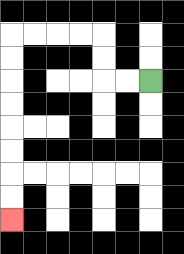{'start': '[6, 3]', 'end': '[0, 9]', 'path_directions': 'L,L,U,U,L,L,L,L,D,D,D,D,D,D,D,D', 'path_coordinates': '[[6, 3], [5, 3], [4, 3], [4, 2], [4, 1], [3, 1], [2, 1], [1, 1], [0, 1], [0, 2], [0, 3], [0, 4], [0, 5], [0, 6], [0, 7], [0, 8], [0, 9]]'}